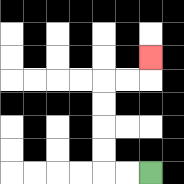{'start': '[6, 7]', 'end': '[6, 2]', 'path_directions': 'L,L,U,U,U,U,R,R,U', 'path_coordinates': '[[6, 7], [5, 7], [4, 7], [4, 6], [4, 5], [4, 4], [4, 3], [5, 3], [6, 3], [6, 2]]'}